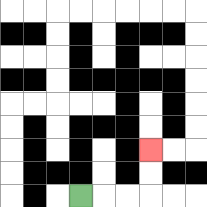{'start': '[3, 8]', 'end': '[6, 6]', 'path_directions': 'R,R,R,U,U', 'path_coordinates': '[[3, 8], [4, 8], [5, 8], [6, 8], [6, 7], [6, 6]]'}